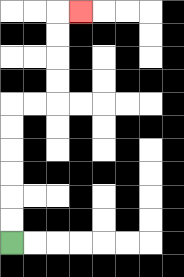{'start': '[0, 10]', 'end': '[3, 0]', 'path_directions': 'U,U,U,U,U,U,R,R,U,U,U,U,R', 'path_coordinates': '[[0, 10], [0, 9], [0, 8], [0, 7], [0, 6], [0, 5], [0, 4], [1, 4], [2, 4], [2, 3], [2, 2], [2, 1], [2, 0], [3, 0]]'}